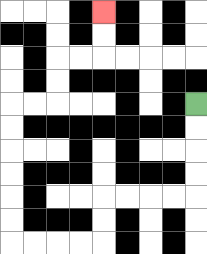{'start': '[8, 4]', 'end': '[4, 0]', 'path_directions': 'D,D,D,D,L,L,L,L,D,D,L,L,L,L,U,U,U,U,U,U,R,R,U,U,R,R,U,U', 'path_coordinates': '[[8, 4], [8, 5], [8, 6], [8, 7], [8, 8], [7, 8], [6, 8], [5, 8], [4, 8], [4, 9], [4, 10], [3, 10], [2, 10], [1, 10], [0, 10], [0, 9], [0, 8], [0, 7], [0, 6], [0, 5], [0, 4], [1, 4], [2, 4], [2, 3], [2, 2], [3, 2], [4, 2], [4, 1], [4, 0]]'}